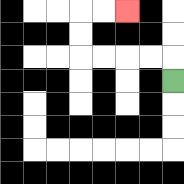{'start': '[7, 3]', 'end': '[5, 0]', 'path_directions': 'U,L,L,L,L,U,U,R,R', 'path_coordinates': '[[7, 3], [7, 2], [6, 2], [5, 2], [4, 2], [3, 2], [3, 1], [3, 0], [4, 0], [5, 0]]'}